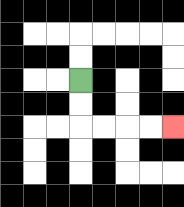{'start': '[3, 3]', 'end': '[7, 5]', 'path_directions': 'D,D,R,R,R,R', 'path_coordinates': '[[3, 3], [3, 4], [3, 5], [4, 5], [5, 5], [6, 5], [7, 5]]'}